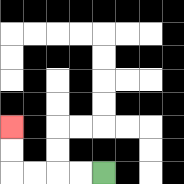{'start': '[4, 7]', 'end': '[0, 5]', 'path_directions': 'L,L,L,L,U,U', 'path_coordinates': '[[4, 7], [3, 7], [2, 7], [1, 7], [0, 7], [0, 6], [0, 5]]'}